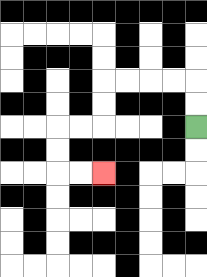{'start': '[8, 5]', 'end': '[4, 7]', 'path_directions': 'U,U,L,L,L,L,D,D,L,L,D,D,R,R', 'path_coordinates': '[[8, 5], [8, 4], [8, 3], [7, 3], [6, 3], [5, 3], [4, 3], [4, 4], [4, 5], [3, 5], [2, 5], [2, 6], [2, 7], [3, 7], [4, 7]]'}